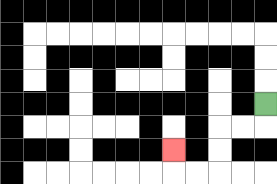{'start': '[11, 4]', 'end': '[7, 6]', 'path_directions': 'D,L,L,D,D,L,L,U', 'path_coordinates': '[[11, 4], [11, 5], [10, 5], [9, 5], [9, 6], [9, 7], [8, 7], [7, 7], [7, 6]]'}